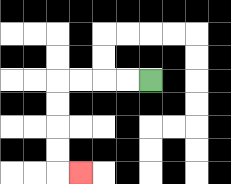{'start': '[6, 3]', 'end': '[3, 7]', 'path_directions': 'L,L,L,L,D,D,D,D,R', 'path_coordinates': '[[6, 3], [5, 3], [4, 3], [3, 3], [2, 3], [2, 4], [2, 5], [2, 6], [2, 7], [3, 7]]'}